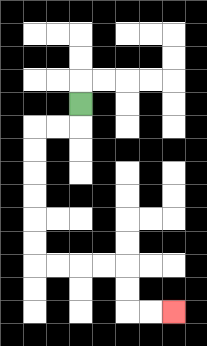{'start': '[3, 4]', 'end': '[7, 13]', 'path_directions': 'D,L,L,D,D,D,D,D,D,R,R,R,R,D,D,R,R', 'path_coordinates': '[[3, 4], [3, 5], [2, 5], [1, 5], [1, 6], [1, 7], [1, 8], [1, 9], [1, 10], [1, 11], [2, 11], [3, 11], [4, 11], [5, 11], [5, 12], [5, 13], [6, 13], [7, 13]]'}